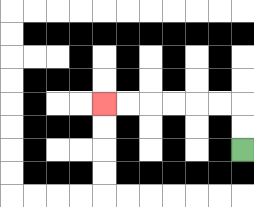{'start': '[10, 6]', 'end': '[4, 4]', 'path_directions': 'U,U,L,L,L,L,L,L', 'path_coordinates': '[[10, 6], [10, 5], [10, 4], [9, 4], [8, 4], [7, 4], [6, 4], [5, 4], [4, 4]]'}